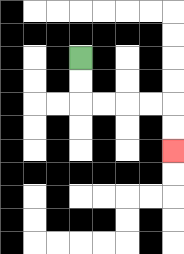{'start': '[3, 2]', 'end': '[7, 6]', 'path_directions': 'D,D,R,R,R,R,D,D', 'path_coordinates': '[[3, 2], [3, 3], [3, 4], [4, 4], [5, 4], [6, 4], [7, 4], [7, 5], [7, 6]]'}